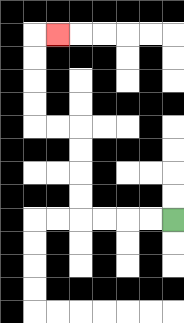{'start': '[7, 9]', 'end': '[2, 1]', 'path_directions': 'L,L,L,L,U,U,U,U,L,L,U,U,U,U,R', 'path_coordinates': '[[7, 9], [6, 9], [5, 9], [4, 9], [3, 9], [3, 8], [3, 7], [3, 6], [3, 5], [2, 5], [1, 5], [1, 4], [1, 3], [1, 2], [1, 1], [2, 1]]'}